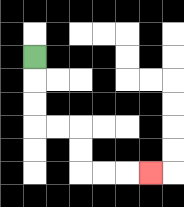{'start': '[1, 2]', 'end': '[6, 7]', 'path_directions': 'D,D,D,R,R,D,D,R,R,R', 'path_coordinates': '[[1, 2], [1, 3], [1, 4], [1, 5], [2, 5], [3, 5], [3, 6], [3, 7], [4, 7], [5, 7], [6, 7]]'}